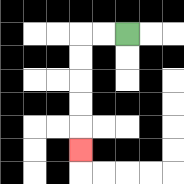{'start': '[5, 1]', 'end': '[3, 6]', 'path_directions': 'L,L,D,D,D,D,D', 'path_coordinates': '[[5, 1], [4, 1], [3, 1], [3, 2], [3, 3], [3, 4], [3, 5], [3, 6]]'}